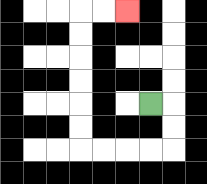{'start': '[6, 4]', 'end': '[5, 0]', 'path_directions': 'R,D,D,L,L,L,L,U,U,U,U,U,U,R,R', 'path_coordinates': '[[6, 4], [7, 4], [7, 5], [7, 6], [6, 6], [5, 6], [4, 6], [3, 6], [3, 5], [3, 4], [3, 3], [3, 2], [3, 1], [3, 0], [4, 0], [5, 0]]'}